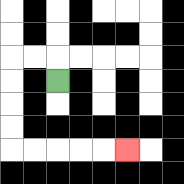{'start': '[2, 3]', 'end': '[5, 6]', 'path_directions': 'U,L,L,D,D,D,D,R,R,R,R,R', 'path_coordinates': '[[2, 3], [2, 2], [1, 2], [0, 2], [0, 3], [0, 4], [0, 5], [0, 6], [1, 6], [2, 6], [3, 6], [4, 6], [5, 6]]'}